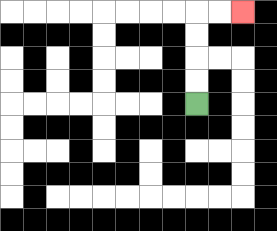{'start': '[8, 4]', 'end': '[10, 0]', 'path_directions': 'U,U,U,U,R,R', 'path_coordinates': '[[8, 4], [8, 3], [8, 2], [8, 1], [8, 0], [9, 0], [10, 0]]'}